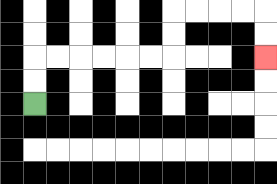{'start': '[1, 4]', 'end': '[11, 2]', 'path_directions': 'U,U,R,R,R,R,R,R,U,U,R,R,R,R,D,D', 'path_coordinates': '[[1, 4], [1, 3], [1, 2], [2, 2], [3, 2], [4, 2], [5, 2], [6, 2], [7, 2], [7, 1], [7, 0], [8, 0], [9, 0], [10, 0], [11, 0], [11, 1], [11, 2]]'}